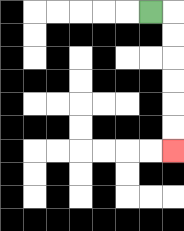{'start': '[6, 0]', 'end': '[7, 6]', 'path_directions': 'R,D,D,D,D,D,D', 'path_coordinates': '[[6, 0], [7, 0], [7, 1], [7, 2], [7, 3], [7, 4], [7, 5], [7, 6]]'}